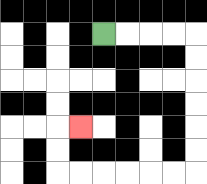{'start': '[4, 1]', 'end': '[3, 5]', 'path_directions': 'R,R,R,R,D,D,D,D,D,D,L,L,L,L,L,L,U,U,R', 'path_coordinates': '[[4, 1], [5, 1], [6, 1], [7, 1], [8, 1], [8, 2], [8, 3], [8, 4], [8, 5], [8, 6], [8, 7], [7, 7], [6, 7], [5, 7], [4, 7], [3, 7], [2, 7], [2, 6], [2, 5], [3, 5]]'}